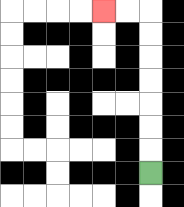{'start': '[6, 7]', 'end': '[4, 0]', 'path_directions': 'U,U,U,U,U,U,U,L,L', 'path_coordinates': '[[6, 7], [6, 6], [6, 5], [6, 4], [6, 3], [6, 2], [6, 1], [6, 0], [5, 0], [4, 0]]'}